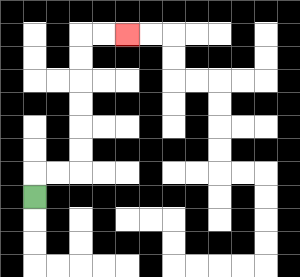{'start': '[1, 8]', 'end': '[5, 1]', 'path_directions': 'U,R,R,U,U,U,U,U,U,R,R', 'path_coordinates': '[[1, 8], [1, 7], [2, 7], [3, 7], [3, 6], [3, 5], [3, 4], [3, 3], [3, 2], [3, 1], [4, 1], [5, 1]]'}